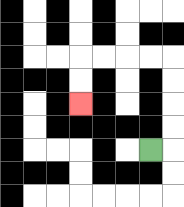{'start': '[6, 6]', 'end': '[3, 4]', 'path_directions': 'R,U,U,U,U,L,L,L,L,D,D', 'path_coordinates': '[[6, 6], [7, 6], [7, 5], [7, 4], [7, 3], [7, 2], [6, 2], [5, 2], [4, 2], [3, 2], [3, 3], [3, 4]]'}